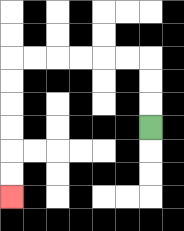{'start': '[6, 5]', 'end': '[0, 8]', 'path_directions': 'U,U,U,L,L,L,L,L,L,D,D,D,D,D,D', 'path_coordinates': '[[6, 5], [6, 4], [6, 3], [6, 2], [5, 2], [4, 2], [3, 2], [2, 2], [1, 2], [0, 2], [0, 3], [0, 4], [0, 5], [0, 6], [0, 7], [0, 8]]'}